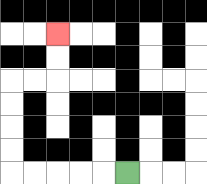{'start': '[5, 7]', 'end': '[2, 1]', 'path_directions': 'L,L,L,L,L,U,U,U,U,R,R,U,U', 'path_coordinates': '[[5, 7], [4, 7], [3, 7], [2, 7], [1, 7], [0, 7], [0, 6], [0, 5], [0, 4], [0, 3], [1, 3], [2, 3], [2, 2], [2, 1]]'}